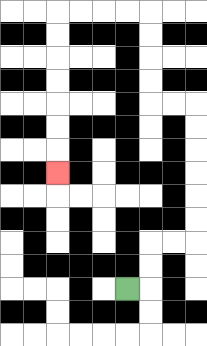{'start': '[5, 12]', 'end': '[2, 7]', 'path_directions': 'R,U,U,R,R,U,U,U,U,U,U,L,L,U,U,U,U,L,L,L,L,D,D,D,D,D,D,D', 'path_coordinates': '[[5, 12], [6, 12], [6, 11], [6, 10], [7, 10], [8, 10], [8, 9], [8, 8], [8, 7], [8, 6], [8, 5], [8, 4], [7, 4], [6, 4], [6, 3], [6, 2], [6, 1], [6, 0], [5, 0], [4, 0], [3, 0], [2, 0], [2, 1], [2, 2], [2, 3], [2, 4], [2, 5], [2, 6], [2, 7]]'}